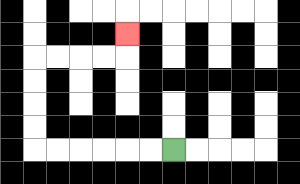{'start': '[7, 6]', 'end': '[5, 1]', 'path_directions': 'L,L,L,L,L,L,U,U,U,U,R,R,R,R,U', 'path_coordinates': '[[7, 6], [6, 6], [5, 6], [4, 6], [3, 6], [2, 6], [1, 6], [1, 5], [1, 4], [1, 3], [1, 2], [2, 2], [3, 2], [4, 2], [5, 2], [5, 1]]'}